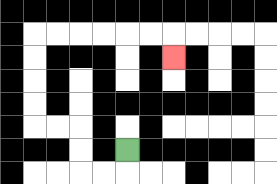{'start': '[5, 6]', 'end': '[7, 2]', 'path_directions': 'D,L,L,U,U,L,L,U,U,U,U,R,R,R,R,R,R,D', 'path_coordinates': '[[5, 6], [5, 7], [4, 7], [3, 7], [3, 6], [3, 5], [2, 5], [1, 5], [1, 4], [1, 3], [1, 2], [1, 1], [2, 1], [3, 1], [4, 1], [5, 1], [6, 1], [7, 1], [7, 2]]'}